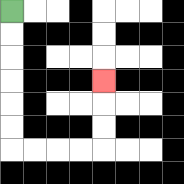{'start': '[0, 0]', 'end': '[4, 3]', 'path_directions': 'D,D,D,D,D,D,R,R,R,R,U,U,U', 'path_coordinates': '[[0, 0], [0, 1], [0, 2], [0, 3], [0, 4], [0, 5], [0, 6], [1, 6], [2, 6], [3, 6], [4, 6], [4, 5], [4, 4], [4, 3]]'}